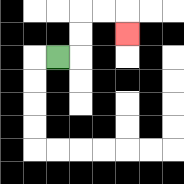{'start': '[2, 2]', 'end': '[5, 1]', 'path_directions': 'R,U,U,R,R,D', 'path_coordinates': '[[2, 2], [3, 2], [3, 1], [3, 0], [4, 0], [5, 0], [5, 1]]'}